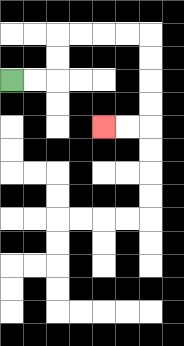{'start': '[0, 3]', 'end': '[4, 5]', 'path_directions': 'R,R,U,U,R,R,R,R,D,D,D,D,L,L', 'path_coordinates': '[[0, 3], [1, 3], [2, 3], [2, 2], [2, 1], [3, 1], [4, 1], [5, 1], [6, 1], [6, 2], [6, 3], [6, 4], [6, 5], [5, 5], [4, 5]]'}